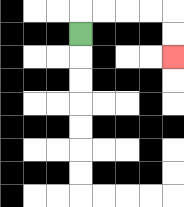{'start': '[3, 1]', 'end': '[7, 2]', 'path_directions': 'U,R,R,R,R,D,D', 'path_coordinates': '[[3, 1], [3, 0], [4, 0], [5, 0], [6, 0], [7, 0], [7, 1], [7, 2]]'}